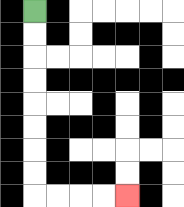{'start': '[1, 0]', 'end': '[5, 8]', 'path_directions': 'D,D,D,D,D,D,D,D,R,R,R,R', 'path_coordinates': '[[1, 0], [1, 1], [1, 2], [1, 3], [1, 4], [1, 5], [1, 6], [1, 7], [1, 8], [2, 8], [3, 8], [4, 8], [5, 8]]'}